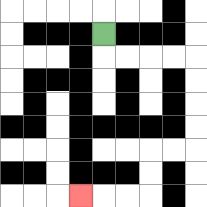{'start': '[4, 1]', 'end': '[3, 8]', 'path_directions': 'D,R,R,R,R,D,D,D,D,L,L,D,D,L,L,L', 'path_coordinates': '[[4, 1], [4, 2], [5, 2], [6, 2], [7, 2], [8, 2], [8, 3], [8, 4], [8, 5], [8, 6], [7, 6], [6, 6], [6, 7], [6, 8], [5, 8], [4, 8], [3, 8]]'}